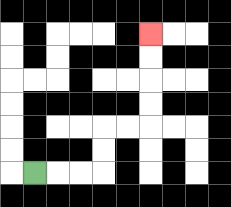{'start': '[1, 7]', 'end': '[6, 1]', 'path_directions': 'R,R,R,U,U,R,R,U,U,U,U', 'path_coordinates': '[[1, 7], [2, 7], [3, 7], [4, 7], [4, 6], [4, 5], [5, 5], [6, 5], [6, 4], [6, 3], [6, 2], [6, 1]]'}